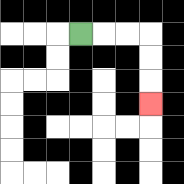{'start': '[3, 1]', 'end': '[6, 4]', 'path_directions': 'R,R,R,D,D,D', 'path_coordinates': '[[3, 1], [4, 1], [5, 1], [6, 1], [6, 2], [6, 3], [6, 4]]'}